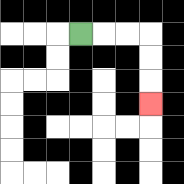{'start': '[3, 1]', 'end': '[6, 4]', 'path_directions': 'R,R,R,D,D,D', 'path_coordinates': '[[3, 1], [4, 1], [5, 1], [6, 1], [6, 2], [6, 3], [6, 4]]'}